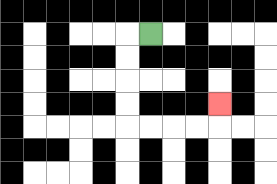{'start': '[6, 1]', 'end': '[9, 4]', 'path_directions': 'L,D,D,D,D,R,R,R,R,U', 'path_coordinates': '[[6, 1], [5, 1], [5, 2], [5, 3], [5, 4], [5, 5], [6, 5], [7, 5], [8, 5], [9, 5], [9, 4]]'}